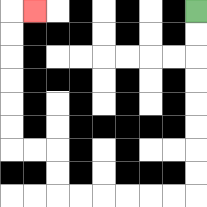{'start': '[8, 0]', 'end': '[1, 0]', 'path_directions': 'D,D,D,D,D,D,D,D,L,L,L,L,L,L,U,U,L,L,U,U,U,U,U,U,R', 'path_coordinates': '[[8, 0], [8, 1], [8, 2], [8, 3], [8, 4], [8, 5], [8, 6], [8, 7], [8, 8], [7, 8], [6, 8], [5, 8], [4, 8], [3, 8], [2, 8], [2, 7], [2, 6], [1, 6], [0, 6], [0, 5], [0, 4], [0, 3], [0, 2], [0, 1], [0, 0], [1, 0]]'}